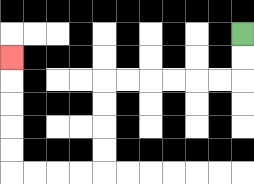{'start': '[10, 1]', 'end': '[0, 2]', 'path_directions': 'D,D,L,L,L,L,L,L,D,D,D,D,L,L,L,L,U,U,U,U,U', 'path_coordinates': '[[10, 1], [10, 2], [10, 3], [9, 3], [8, 3], [7, 3], [6, 3], [5, 3], [4, 3], [4, 4], [4, 5], [4, 6], [4, 7], [3, 7], [2, 7], [1, 7], [0, 7], [0, 6], [0, 5], [0, 4], [0, 3], [0, 2]]'}